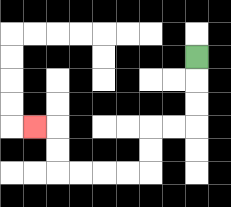{'start': '[8, 2]', 'end': '[1, 5]', 'path_directions': 'D,D,D,L,L,D,D,L,L,L,L,U,U,L', 'path_coordinates': '[[8, 2], [8, 3], [8, 4], [8, 5], [7, 5], [6, 5], [6, 6], [6, 7], [5, 7], [4, 7], [3, 7], [2, 7], [2, 6], [2, 5], [1, 5]]'}